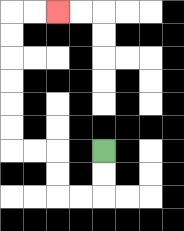{'start': '[4, 6]', 'end': '[2, 0]', 'path_directions': 'D,D,L,L,U,U,L,L,U,U,U,U,U,U,R,R', 'path_coordinates': '[[4, 6], [4, 7], [4, 8], [3, 8], [2, 8], [2, 7], [2, 6], [1, 6], [0, 6], [0, 5], [0, 4], [0, 3], [0, 2], [0, 1], [0, 0], [1, 0], [2, 0]]'}